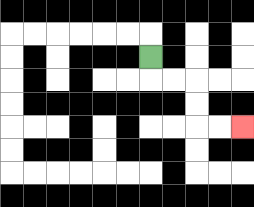{'start': '[6, 2]', 'end': '[10, 5]', 'path_directions': 'D,R,R,D,D,R,R', 'path_coordinates': '[[6, 2], [6, 3], [7, 3], [8, 3], [8, 4], [8, 5], [9, 5], [10, 5]]'}